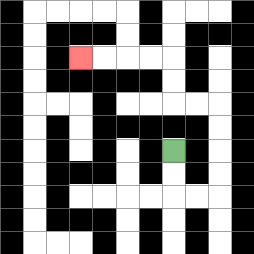{'start': '[7, 6]', 'end': '[3, 2]', 'path_directions': 'D,D,R,R,U,U,U,U,L,L,U,U,L,L,L,L', 'path_coordinates': '[[7, 6], [7, 7], [7, 8], [8, 8], [9, 8], [9, 7], [9, 6], [9, 5], [9, 4], [8, 4], [7, 4], [7, 3], [7, 2], [6, 2], [5, 2], [4, 2], [3, 2]]'}